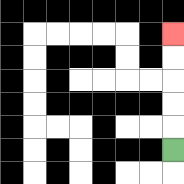{'start': '[7, 6]', 'end': '[7, 1]', 'path_directions': 'U,U,U,U,U', 'path_coordinates': '[[7, 6], [7, 5], [7, 4], [7, 3], [7, 2], [7, 1]]'}